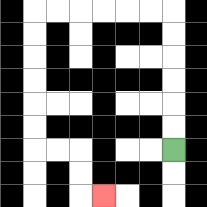{'start': '[7, 6]', 'end': '[4, 8]', 'path_directions': 'U,U,U,U,U,U,L,L,L,L,L,L,D,D,D,D,D,D,R,R,D,D,R', 'path_coordinates': '[[7, 6], [7, 5], [7, 4], [7, 3], [7, 2], [7, 1], [7, 0], [6, 0], [5, 0], [4, 0], [3, 0], [2, 0], [1, 0], [1, 1], [1, 2], [1, 3], [1, 4], [1, 5], [1, 6], [2, 6], [3, 6], [3, 7], [3, 8], [4, 8]]'}